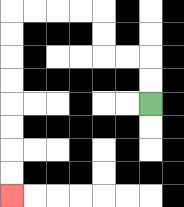{'start': '[6, 4]', 'end': '[0, 8]', 'path_directions': 'U,U,L,L,U,U,L,L,L,L,D,D,D,D,D,D,D,D', 'path_coordinates': '[[6, 4], [6, 3], [6, 2], [5, 2], [4, 2], [4, 1], [4, 0], [3, 0], [2, 0], [1, 0], [0, 0], [0, 1], [0, 2], [0, 3], [0, 4], [0, 5], [0, 6], [0, 7], [0, 8]]'}